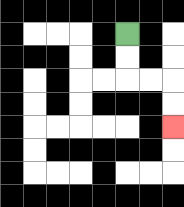{'start': '[5, 1]', 'end': '[7, 5]', 'path_directions': 'D,D,R,R,D,D', 'path_coordinates': '[[5, 1], [5, 2], [5, 3], [6, 3], [7, 3], [7, 4], [7, 5]]'}